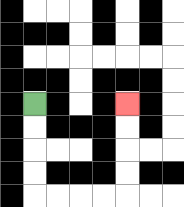{'start': '[1, 4]', 'end': '[5, 4]', 'path_directions': 'D,D,D,D,R,R,R,R,U,U,U,U', 'path_coordinates': '[[1, 4], [1, 5], [1, 6], [1, 7], [1, 8], [2, 8], [3, 8], [4, 8], [5, 8], [5, 7], [5, 6], [5, 5], [5, 4]]'}